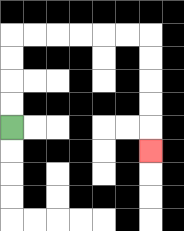{'start': '[0, 5]', 'end': '[6, 6]', 'path_directions': 'U,U,U,U,R,R,R,R,R,R,D,D,D,D,D', 'path_coordinates': '[[0, 5], [0, 4], [0, 3], [0, 2], [0, 1], [1, 1], [2, 1], [3, 1], [4, 1], [5, 1], [6, 1], [6, 2], [6, 3], [6, 4], [6, 5], [6, 6]]'}